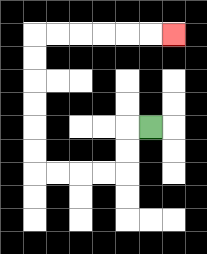{'start': '[6, 5]', 'end': '[7, 1]', 'path_directions': 'L,D,D,L,L,L,L,U,U,U,U,U,U,R,R,R,R,R,R', 'path_coordinates': '[[6, 5], [5, 5], [5, 6], [5, 7], [4, 7], [3, 7], [2, 7], [1, 7], [1, 6], [1, 5], [1, 4], [1, 3], [1, 2], [1, 1], [2, 1], [3, 1], [4, 1], [5, 1], [6, 1], [7, 1]]'}